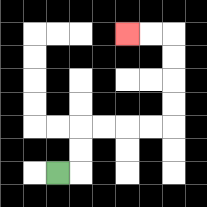{'start': '[2, 7]', 'end': '[5, 1]', 'path_directions': 'R,U,U,R,R,R,R,U,U,U,U,L,L', 'path_coordinates': '[[2, 7], [3, 7], [3, 6], [3, 5], [4, 5], [5, 5], [6, 5], [7, 5], [7, 4], [7, 3], [7, 2], [7, 1], [6, 1], [5, 1]]'}